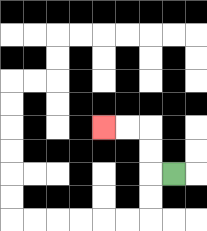{'start': '[7, 7]', 'end': '[4, 5]', 'path_directions': 'L,U,U,L,L', 'path_coordinates': '[[7, 7], [6, 7], [6, 6], [6, 5], [5, 5], [4, 5]]'}